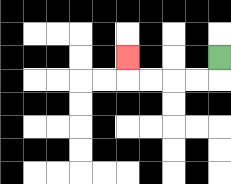{'start': '[9, 2]', 'end': '[5, 2]', 'path_directions': 'D,L,L,L,L,U', 'path_coordinates': '[[9, 2], [9, 3], [8, 3], [7, 3], [6, 3], [5, 3], [5, 2]]'}